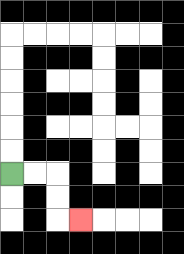{'start': '[0, 7]', 'end': '[3, 9]', 'path_directions': 'R,R,D,D,R', 'path_coordinates': '[[0, 7], [1, 7], [2, 7], [2, 8], [2, 9], [3, 9]]'}